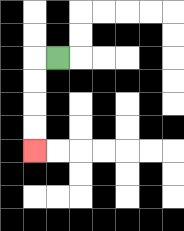{'start': '[2, 2]', 'end': '[1, 6]', 'path_directions': 'L,D,D,D,D', 'path_coordinates': '[[2, 2], [1, 2], [1, 3], [1, 4], [1, 5], [1, 6]]'}